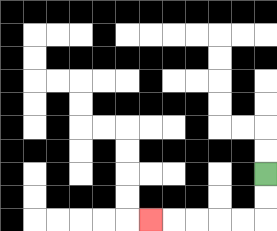{'start': '[11, 7]', 'end': '[6, 9]', 'path_directions': 'D,D,L,L,L,L,L', 'path_coordinates': '[[11, 7], [11, 8], [11, 9], [10, 9], [9, 9], [8, 9], [7, 9], [6, 9]]'}